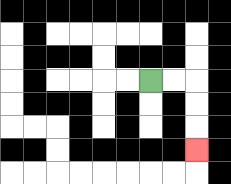{'start': '[6, 3]', 'end': '[8, 6]', 'path_directions': 'R,R,D,D,D', 'path_coordinates': '[[6, 3], [7, 3], [8, 3], [8, 4], [8, 5], [8, 6]]'}